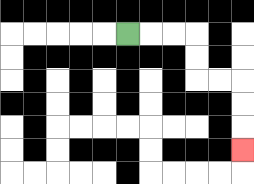{'start': '[5, 1]', 'end': '[10, 6]', 'path_directions': 'R,R,R,D,D,R,R,D,D,D', 'path_coordinates': '[[5, 1], [6, 1], [7, 1], [8, 1], [8, 2], [8, 3], [9, 3], [10, 3], [10, 4], [10, 5], [10, 6]]'}